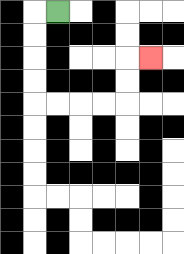{'start': '[2, 0]', 'end': '[6, 2]', 'path_directions': 'L,D,D,D,D,R,R,R,R,U,U,R', 'path_coordinates': '[[2, 0], [1, 0], [1, 1], [1, 2], [1, 3], [1, 4], [2, 4], [3, 4], [4, 4], [5, 4], [5, 3], [5, 2], [6, 2]]'}